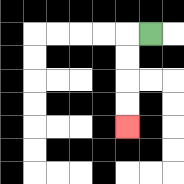{'start': '[6, 1]', 'end': '[5, 5]', 'path_directions': 'L,D,D,D,D', 'path_coordinates': '[[6, 1], [5, 1], [5, 2], [5, 3], [5, 4], [5, 5]]'}